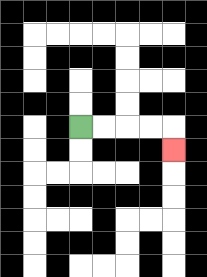{'start': '[3, 5]', 'end': '[7, 6]', 'path_directions': 'R,R,R,R,D', 'path_coordinates': '[[3, 5], [4, 5], [5, 5], [6, 5], [7, 5], [7, 6]]'}